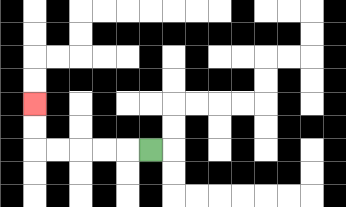{'start': '[6, 6]', 'end': '[1, 4]', 'path_directions': 'L,L,L,L,L,U,U', 'path_coordinates': '[[6, 6], [5, 6], [4, 6], [3, 6], [2, 6], [1, 6], [1, 5], [1, 4]]'}